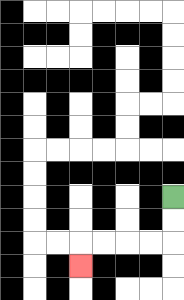{'start': '[7, 8]', 'end': '[3, 11]', 'path_directions': 'D,D,L,L,L,L,D', 'path_coordinates': '[[7, 8], [7, 9], [7, 10], [6, 10], [5, 10], [4, 10], [3, 10], [3, 11]]'}